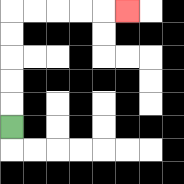{'start': '[0, 5]', 'end': '[5, 0]', 'path_directions': 'U,U,U,U,U,R,R,R,R,R', 'path_coordinates': '[[0, 5], [0, 4], [0, 3], [0, 2], [0, 1], [0, 0], [1, 0], [2, 0], [3, 0], [4, 0], [5, 0]]'}